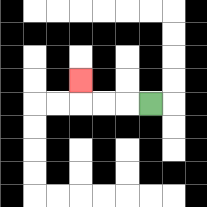{'start': '[6, 4]', 'end': '[3, 3]', 'path_directions': 'L,L,L,U', 'path_coordinates': '[[6, 4], [5, 4], [4, 4], [3, 4], [3, 3]]'}